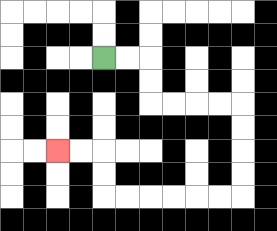{'start': '[4, 2]', 'end': '[2, 6]', 'path_directions': 'R,R,D,D,R,R,R,R,D,D,D,D,L,L,L,L,L,L,U,U,L,L', 'path_coordinates': '[[4, 2], [5, 2], [6, 2], [6, 3], [6, 4], [7, 4], [8, 4], [9, 4], [10, 4], [10, 5], [10, 6], [10, 7], [10, 8], [9, 8], [8, 8], [7, 8], [6, 8], [5, 8], [4, 8], [4, 7], [4, 6], [3, 6], [2, 6]]'}